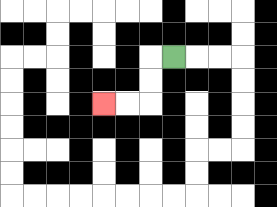{'start': '[7, 2]', 'end': '[4, 4]', 'path_directions': 'L,D,D,L,L', 'path_coordinates': '[[7, 2], [6, 2], [6, 3], [6, 4], [5, 4], [4, 4]]'}